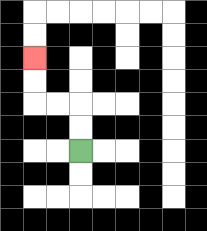{'start': '[3, 6]', 'end': '[1, 2]', 'path_directions': 'U,U,L,L,U,U', 'path_coordinates': '[[3, 6], [3, 5], [3, 4], [2, 4], [1, 4], [1, 3], [1, 2]]'}